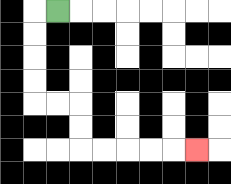{'start': '[2, 0]', 'end': '[8, 6]', 'path_directions': 'L,D,D,D,D,R,R,D,D,R,R,R,R,R', 'path_coordinates': '[[2, 0], [1, 0], [1, 1], [1, 2], [1, 3], [1, 4], [2, 4], [3, 4], [3, 5], [3, 6], [4, 6], [5, 6], [6, 6], [7, 6], [8, 6]]'}